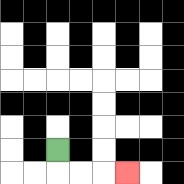{'start': '[2, 6]', 'end': '[5, 7]', 'path_directions': 'D,R,R,R', 'path_coordinates': '[[2, 6], [2, 7], [3, 7], [4, 7], [5, 7]]'}